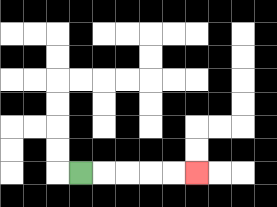{'start': '[3, 7]', 'end': '[8, 7]', 'path_directions': 'R,R,R,R,R', 'path_coordinates': '[[3, 7], [4, 7], [5, 7], [6, 7], [7, 7], [8, 7]]'}